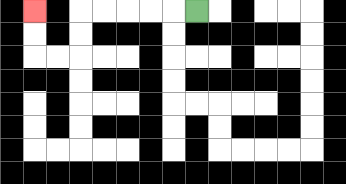{'start': '[8, 0]', 'end': '[1, 0]', 'path_directions': 'L,L,L,L,L,D,D,L,L,U,U', 'path_coordinates': '[[8, 0], [7, 0], [6, 0], [5, 0], [4, 0], [3, 0], [3, 1], [3, 2], [2, 2], [1, 2], [1, 1], [1, 0]]'}